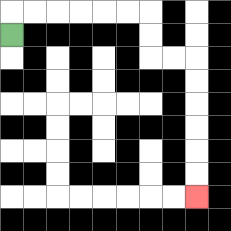{'start': '[0, 1]', 'end': '[8, 8]', 'path_directions': 'U,R,R,R,R,R,R,D,D,R,R,D,D,D,D,D,D', 'path_coordinates': '[[0, 1], [0, 0], [1, 0], [2, 0], [3, 0], [4, 0], [5, 0], [6, 0], [6, 1], [6, 2], [7, 2], [8, 2], [8, 3], [8, 4], [8, 5], [8, 6], [8, 7], [8, 8]]'}